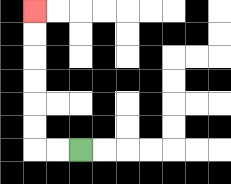{'start': '[3, 6]', 'end': '[1, 0]', 'path_directions': 'L,L,U,U,U,U,U,U', 'path_coordinates': '[[3, 6], [2, 6], [1, 6], [1, 5], [1, 4], [1, 3], [1, 2], [1, 1], [1, 0]]'}